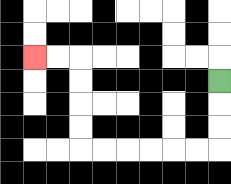{'start': '[9, 3]', 'end': '[1, 2]', 'path_directions': 'D,D,D,L,L,L,L,L,L,U,U,U,U,L,L', 'path_coordinates': '[[9, 3], [9, 4], [9, 5], [9, 6], [8, 6], [7, 6], [6, 6], [5, 6], [4, 6], [3, 6], [3, 5], [3, 4], [3, 3], [3, 2], [2, 2], [1, 2]]'}